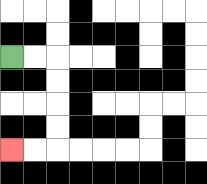{'start': '[0, 2]', 'end': '[0, 6]', 'path_directions': 'R,R,D,D,D,D,L,L', 'path_coordinates': '[[0, 2], [1, 2], [2, 2], [2, 3], [2, 4], [2, 5], [2, 6], [1, 6], [0, 6]]'}